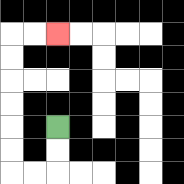{'start': '[2, 5]', 'end': '[2, 1]', 'path_directions': 'D,D,L,L,U,U,U,U,U,U,R,R', 'path_coordinates': '[[2, 5], [2, 6], [2, 7], [1, 7], [0, 7], [0, 6], [0, 5], [0, 4], [0, 3], [0, 2], [0, 1], [1, 1], [2, 1]]'}